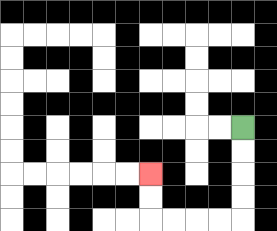{'start': '[10, 5]', 'end': '[6, 7]', 'path_directions': 'D,D,D,D,L,L,L,L,U,U', 'path_coordinates': '[[10, 5], [10, 6], [10, 7], [10, 8], [10, 9], [9, 9], [8, 9], [7, 9], [6, 9], [6, 8], [6, 7]]'}